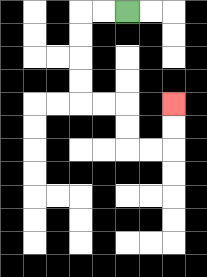{'start': '[5, 0]', 'end': '[7, 4]', 'path_directions': 'L,L,D,D,D,D,R,R,D,D,R,R,U,U', 'path_coordinates': '[[5, 0], [4, 0], [3, 0], [3, 1], [3, 2], [3, 3], [3, 4], [4, 4], [5, 4], [5, 5], [5, 6], [6, 6], [7, 6], [7, 5], [7, 4]]'}